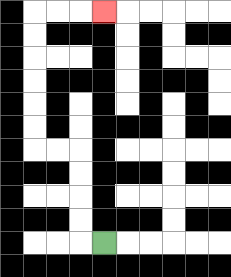{'start': '[4, 10]', 'end': '[4, 0]', 'path_directions': 'L,U,U,U,U,L,L,U,U,U,U,U,U,R,R,R', 'path_coordinates': '[[4, 10], [3, 10], [3, 9], [3, 8], [3, 7], [3, 6], [2, 6], [1, 6], [1, 5], [1, 4], [1, 3], [1, 2], [1, 1], [1, 0], [2, 0], [3, 0], [4, 0]]'}